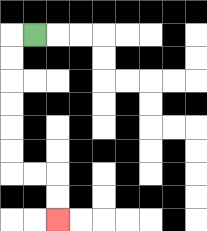{'start': '[1, 1]', 'end': '[2, 9]', 'path_directions': 'L,D,D,D,D,D,D,R,R,D,D', 'path_coordinates': '[[1, 1], [0, 1], [0, 2], [0, 3], [0, 4], [0, 5], [0, 6], [0, 7], [1, 7], [2, 7], [2, 8], [2, 9]]'}